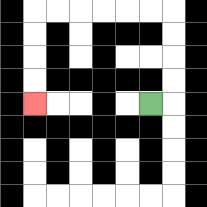{'start': '[6, 4]', 'end': '[1, 4]', 'path_directions': 'R,U,U,U,U,L,L,L,L,L,L,D,D,D,D', 'path_coordinates': '[[6, 4], [7, 4], [7, 3], [7, 2], [7, 1], [7, 0], [6, 0], [5, 0], [4, 0], [3, 0], [2, 0], [1, 0], [1, 1], [1, 2], [1, 3], [1, 4]]'}